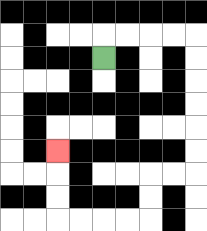{'start': '[4, 2]', 'end': '[2, 6]', 'path_directions': 'U,R,R,R,R,D,D,D,D,D,D,L,L,D,D,L,L,L,L,U,U,U', 'path_coordinates': '[[4, 2], [4, 1], [5, 1], [6, 1], [7, 1], [8, 1], [8, 2], [8, 3], [8, 4], [8, 5], [8, 6], [8, 7], [7, 7], [6, 7], [6, 8], [6, 9], [5, 9], [4, 9], [3, 9], [2, 9], [2, 8], [2, 7], [2, 6]]'}